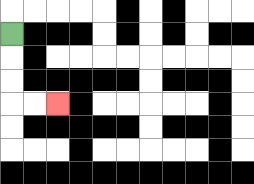{'start': '[0, 1]', 'end': '[2, 4]', 'path_directions': 'D,D,D,R,R', 'path_coordinates': '[[0, 1], [0, 2], [0, 3], [0, 4], [1, 4], [2, 4]]'}